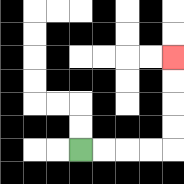{'start': '[3, 6]', 'end': '[7, 2]', 'path_directions': 'R,R,R,R,U,U,U,U', 'path_coordinates': '[[3, 6], [4, 6], [5, 6], [6, 6], [7, 6], [7, 5], [7, 4], [7, 3], [7, 2]]'}